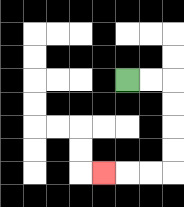{'start': '[5, 3]', 'end': '[4, 7]', 'path_directions': 'R,R,D,D,D,D,L,L,L', 'path_coordinates': '[[5, 3], [6, 3], [7, 3], [7, 4], [7, 5], [7, 6], [7, 7], [6, 7], [5, 7], [4, 7]]'}